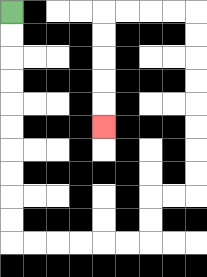{'start': '[0, 0]', 'end': '[4, 5]', 'path_directions': 'D,D,D,D,D,D,D,D,D,D,R,R,R,R,R,R,U,U,R,R,U,U,U,U,U,U,U,U,L,L,L,L,D,D,D,D,D', 'path_coordinates': '[[0, 0], [0, 1], [0, 2], [0, 3], [0, 4], [0, 5], [0, 6], [0, 7], [0, 8], [0, 9], [0, 10], [1, 10], [2, 10], [3, 10], [4, 10], [5, 10], [6, 10], [6, 9], [6, 8], [7, 8], [8, 8], [8, 7], [8, 6], [8, 5], [8, 4], [8, 3], [8, 2], [8, 1], [8, 0], [7, 0], [6, 0], [5, 0], [4, 0], [4, 1], [4, 2], [4, 3], [4, 4], [4, 5]]'}